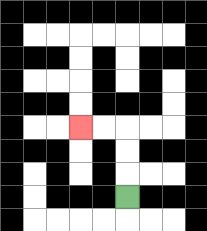{'start': '[5, 8]', 'end': '[3, 5]', 'path_directions': 'U,U,U,L,L', 'path_coordinates': '[[5, 8], [5, 7], [5, 6], [5, 5], [4, 5], [3, 5]]'}